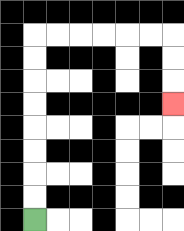{'start': '[1, 9]', 'end': '[7, 4]', 'path_directions': 'U,U,U,U,U,U,U,U,R,R,R,R,R,R,D,D,D', 'path_coordinates': '[[1, 9], [1, 8], [1, 7], [1, 6], [1, 5], [1, 4], [1, 3], [1, 2], [1, 1], [2, 1], [3, 1], [4, 1], [5, 1], [6, 1], [7, 1], [7, 2], [7, 3], [7, 4]]'}